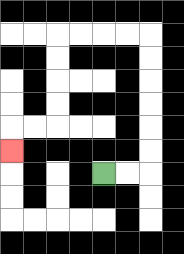{'start': '[4, 7]', 'end': '[0, 6]', 'path_directions': 'R,R,U,U,U,U,U,U,L,L,L,L,D,D,D,D,L,L,D', 'path_coordinates': '[[4, 7], [5, 7], [6, 7], [6, 6], [6, 5], [6, 4], [6, 3], [6, 2], [6, 1], [5, 1], [4, 1], [3, 1], [2, 1], [2, 2], [2, 3], [2, 4], [2, 5], [1, 5], [0, 5], [0, 6]]'}